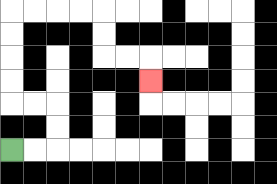{'start': '[0, 6]', 'end': '[6, 3]', 'path_directions': 'R,R,U,U,L,L,U,U,U,U,R,R,R,R,D,D,R,R,D', 'path_coordinates': '[[0, 6], [1, 6], [2, 6], [2, 5], [2, 4], [1, 4], [0, 4], [0, 3], [0, 2], [0, 1], [0, 0], [1, 0], [2, 0], [3, 0], [4, 0], [4, 1], [4, 2], [5, 2], [6, 2], [6, 3]]'}